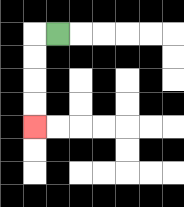{'start': '[2, 1]', 'end': '[1, 5]', 'path_directions': 'L,D,D,D,D', 'path_coordinates': '[[2, 1], [1, 1], [1, 2], [1, 3], [1, 4], [1, 5]]'}